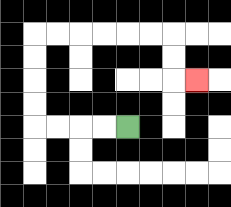{'start': '[5, 5]', 'end': '[8, 3]', 'path_directions': 'L,L,L,L,U,U,U,U,R,R,R,R,R,R,D,D,R', 'path_coordinates': '[[5, 5], [4, 5], [3, 5], [2, 5], [1, 5], [1, 4], [1, 3], [1, 2], [1, 1], [2, 1], [3, 1], [4, 1], [5, 1], [6, 1], [7, 1], [7, 2], [7, 3], [8, 3]]'}